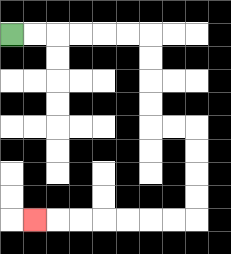{'start': '[0, 1]', 'end': '[1, 9]', 'path_directions': 'R,R,R,R,R,R,D,D,D,D,R,R,D,D,D,D,L,L,L,L,L,L,L', 'path_coordinates': '[[0, 1], [1, 1], [2, 1], [3, 1], [4, 1], [5, 1], [6, 1], [6, 2], [6, 3], [6, 4], [6, 5], [7, 5], [8, 5], [8, 6], [8, 7], [8, 8], [8, 9], [7, 9], [6, 9], [5, 9], [4, 9], [3, 9], [2, 9], [1, 9]]'}